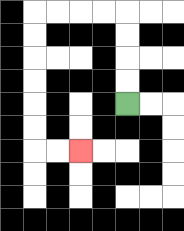{'start': '[5, 4]', 'end': '[3, 6]', 'path_directions': 'U,U,U,U,L,L,L,L,D,D,D,D,D,D,R,R', 'path_coordinates': '[[5, 4], [5, 3], [5, 2], [5, 1], [5, 0], [4, 0], [3, 0], [2, 0], [1, 0], [1, 1], [1, 2], [1, 3], [1, 4], [1, 5], [1, 6], [2, 6], [3, 6]]'}